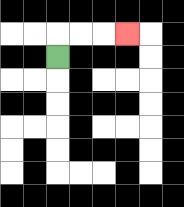{'start': '[2, 2]', 'end': '[5, 1]', 'path_directions': 'U,R,R,R', 'path_coordinates': '[[2, 2], [2, 1], [3, 1], [4, 1], [5, 1]]'}